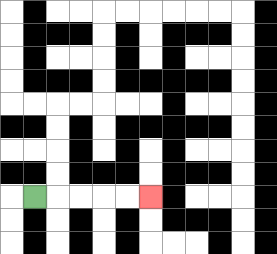{'start': '[1, 8]', 'end': '[6, 8]', 'path_directions': 'R,R,R,R,R', 'path_coordinates': '[[1, 8], [2, 8], [3, 8], [4, 8], [5, 8], [6, 8]]'}